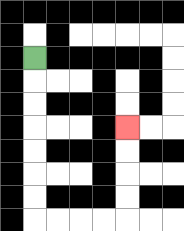{'start': '[1, 2]', 'end': '[5, 5]', 'path_directions': 'D,D,D,D,D,D,D,R,R,R,R,U,U,U,U', 'path_coordinates': '[[1, 2], [1, 3], [1, 4], [1, 5], [1, 6], [1, 7], [1, 8], [1, 9], [2, 9], [3, 9], [4, 9], [5, 9], [5, 8], [5, 7], [5, 6], [5, 5]]'}